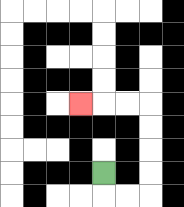{'start': '[4, 7]', 'end': '[3, 4]', 'path_directions': 'D,R,R,U,U,U,U,L,L,L', 'path_coordinates': '[[4, 7], [4, 8], [5, 8], [6, 8], [6, 7], [6, 6], [6, 5], [6, 4], [5, 4], [4, 4], [3, 4]]'}